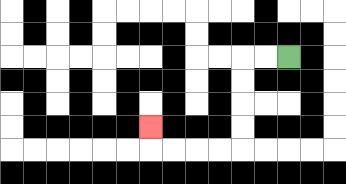{'start': '[12, 2]', 'end': '[6, 5]', 'path_directions': 'L,L,D,D,D,D,L,L,L,L,U', 'path_coordinates': '[[12, 2], [11, 2], [10, 2], [10, 3], [10, 4], [10, 5], [10, 6], [9, 6], [8, 6], [7, 6], [6, 6], [6, 5]]'}